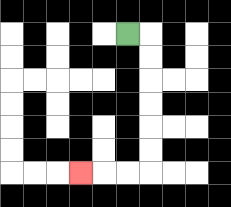{'start': '[5, 1]', 'end': '[3, 7]', 'path_directions': 'R,D,D,D,D,D,D,L,L,L', 'path_coordinates': '[[5, 1], [6, 1], [6, 2], [6, 3], [6, 4], [6, 5], [6, 6], [6, 7], [5, 7], [4, 7], [3, 7]]'}